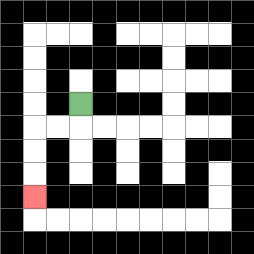{'start': '[3, 4]', 'end': '[1, 8]', 'path_directions': 'D,L,L,D,D,D', 'path_coordinates': '[[3, 4], [3, 5], [2, 5], [1, 5], [1, 6], [1, 7], [1, 8]]'}